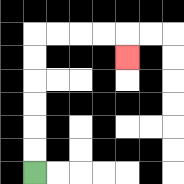{'start': '[1, 7]', 'end': '[5, 2]', 'path_directions': 'U,U,U,U,U,U,R,R,R,R,D', 'path_coordinates': '[[1, 7], [1, 6], [1, 5], [1, 4], [1, 3], [1, 2], [1, 1], [2, 1], [3, 1], [4, 1], [5, 1], [5, 2]]'}